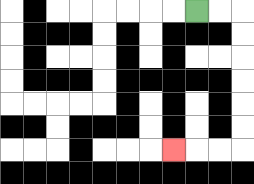{'start': '[8, 0]', 'end': '[7, 6]', 'path_directions': 'R,R,D,D,D,D,D,D,L,L,L', 'path_coordinates': '[[8, 0], [9, 0], [10, 0], [10, 1], [10, 2], [10, 3], [10, 4], [10, 5], [10, 6], [9, 6], [8, 6], [7, 6]]'}